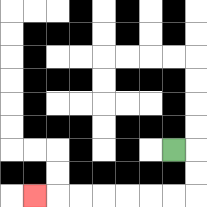{'start': '[7, 6]', 'end': '[1, 8]', 'path_directions': 'R,D,D,L,L,L,L,L,L,L', 'path_coordinates': '[[7, 6], [8, 6], [8, 7], [8, 8], [7, 8], [6, 8], [5, 8], [4, 8], [3, 8], [2, 8], [1, 8]]'}